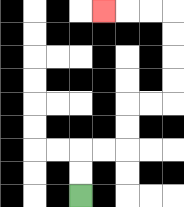{'start': '[3, 8]', 'end': '[4, 0]', 'path_directions': 'U,U,R,R,U,U,R,R,U,U,U,U,L,L,L', 'path_coordinates': '[[3, 8], [3, 7], [3, 6], [4, 6], [5, 6], [5, 5], [5, 4], [6, 4], [7, 4], [7, 3], [7, 2], [7, 1], [7, 0], [6, 0], [5, 0], [4, 0]]'}